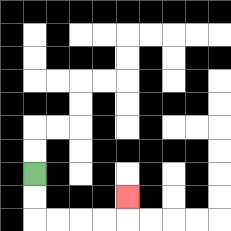{'start': '[1, 7]', 'end': '[5, 8]', 'path_directions': 'D,D,R,R,R,R,U', 'path_coordinates': '[[1, 7], [1, 8], [1, 9], [2, 9], [3, 9], [4, 9], [5, 9], [5, 8]]'}